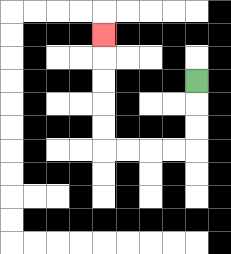{'start': '[8, 3]', 'end': '[4, 1]', 'path_directions': 'D,D,D,L,L,L,L,U,U,U,U,U', 'path_coordinates': '[[8, 3], [8, 4], [8, 5], [8, 6], [7, 6], [6, 6], [5, 6], [4, 6], [4, 5], [4, 4], [4, 3], [4, 2], [4, 1]]'}